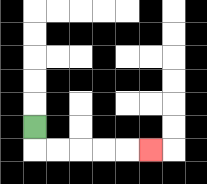{'start': '[1, 5]', 'end': '[6, 6]', 'path_directions': 'D,R,R,R,R,R', 'path_coordinates': '[[1, 5], [1, 6], [2, 6], [3, 6], [4, 6], [5, 6], [6, 6]]'}